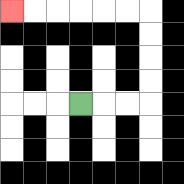{'start': '[3, 4]', 'end': '[0, 0]', 'path_directions': 'R,R,R,U,U,U,U,L,L,L,L,L,L', 'path_coordinates': '[[3, 4], [4, 4], [5, 4], [6, 4], [6, 3], [6, 2], [6, 1], [6, 0], [5, 0], [4, 0], [3, 0], [2, 0], [1, 0], [0, 0]]'}